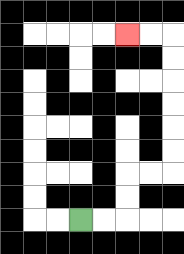{'start': '[3, 9]', 'end': '[5, 1]', 'path_directions': 'R,R,U,U,R,R,U,U,U,U,U,U,L,L', 'path_coordinates': '[[3, 9], [4, 9], [5, 9], [5, 8], [5, 7], [6, 7], [7, 7], [7, 6], [7, 5], [7, 4], [7, 3], [7, 2], [7, 1], [6, 1], [5, 1]]'}